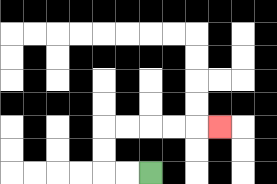{'start': '[6, 7]', 'end': '[9, 5]', 'path_directions': 'L,L,U,U,R,R,R,R,R', 'path_coordinates': '[[6, 7], [5, 7], [4, 7], [4, 6], [4, 5], [5, 5], [6, 5], [7, 5], [8, 5], [9, 5]]'}